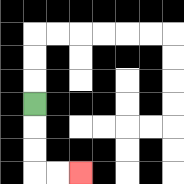{'start': '[1, 4]', 'end': '[3, 7]', 'path_directions': 'D,D,D,R,R', 'path_coordinates': '[[1, 4], [1, 5], [1, 6], [1, 7], [2, 7], [3, 7]]'}